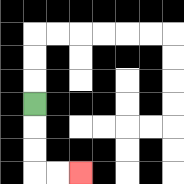{'start': '[1, 4]', 'end': '[3, 7]', 'path_directions': 'D,D,D,R,R', 'path_coordinates': '[[1, 4], [1, 5], [1, 6], [1, 7], [2, 7], [3, 7]]'}